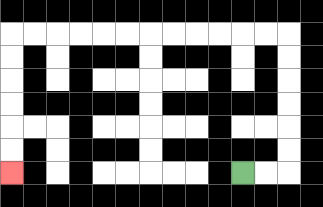{'start': '[10, 7]', 'end': '[0, 7]', 'path_directions': 'R,R,U,U,U,U,U,U,L,L,L,L,L,L,L,L,L,L,L,L,D,D,D,D,D,D', 'path_coordinates': '[[10, 7], [11, 7], [12, 7], [12, 6], [12, 5], [12, 4], [12, 3], [12, 2], [12, 1], [11, 1], [10, 1], [9, 1], [8, 1], [7, 1], [6, 1], [5, 1], [4, 1], [3, 1], [2, 1], [1, 1], [0, 1], [0, 2], [0, 3], [0, 4], [0, 5], [0, 6], [0, 7]]'}